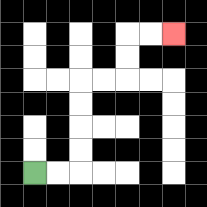{'start': '[1, 7]', 'end': '[7, 1]', 'path_directions': 'R,R,U,U,U,U,R,R,U,U,R,R', 'path_coordinates': '[[1, 7], [2, 7], [3, 7], [3, 6], [3, 5], [3, 4], [3, 3], [4, 3], [5, 3], [5, 2], [5, 1], [6, 1], [7, 1]]'}